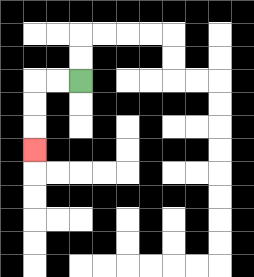{'start': '[3, 3]', 'end': '[1, 6]', 'path_directions': 'L,L,D,D,D', 'path_coordinates': '[[3, 3], [2, 3], [1, 3], [1, 4], [1, 5], [1, 6]]'}